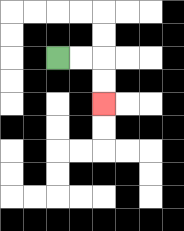{'start': '[2, 2]', 'end': '[4, 4]', 'path_directions': 'R,R,D,D', 'path_coordinates': '[[2, 2], [3, 2], [4, 2], [4, 3], [4, 4]]'}